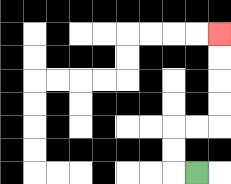{'start': '[8, 7]', 'end': '[9, 1]', 'path_directions': 'L,U,U,R,R,U,U,U,U', 'path_coordinates': '[[8, 7], [7, 7], [7, 6], [7, 5], [8, 5], [9, 5], [9, 4], [9, 3], [9, 2], [9, 1]]'}